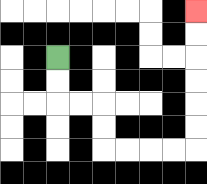{'start': '[2, 2]', 'end': '[8, 0]', 'path_directions': 'D,D,R,R,D,D,R,R,R,R,U,U,U,U,U,U', 'path_coordinates': '[[2, 2], [2, 3], [2, 4], [3, 4], [4, 4], [4, 5], [4, 6], [5, 6], [6, 6], [7, 6], [8, 6], [8, 5], [8, 4], [8, 3], [8, 2], [8, 1], [8, 0]]'}